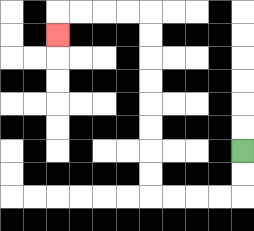{'start': '[10, 6]', 'end': '[2, 1]', 'path_directions': 'D,D,L,L,L,L,U,U,U,U,U,U,U,U,L,L,L,L,D', 'path_coordinates': '[[10, 6], [10, 7], [10, 8], [9, 8], [8, 8], [7, 8], [6, 8], [6, 7], [6, 6], [6, 5], [6, 4], [6, 3], [6, 2], [6, 1], [6, 0], [5, 0], [4, 0], [3, 0], [2, 0], [2, 1]]'}